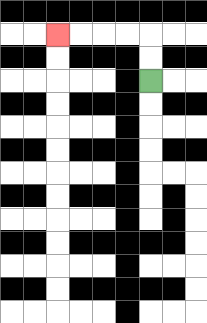{'start': '[6, 3]', 'end': '[2, 1]', 'path_directions': 'U,U,L,L,L,L', 'path_coordinates': '[[6, 3], [6, 2], [6, 1], [5, 1], [4, 1], [3, 1], [2, 1]]'}